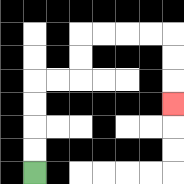{'start': '[1, 7]', 'end': '[7, 4]', 'path_directions': 'U,U,U,U,R,R,U,U,R,R,R,R,D,D,D', 'path_coordinates': '[[1, 7], [1, 6], [1, 5], [1, 4], [1, 3], [2, 3], [3, 3], [3, 2], [3, 1], [4, 1], [5, 1], [6, 1], [7, 1], [7, 2], [7, 3], [7, 4]]'}